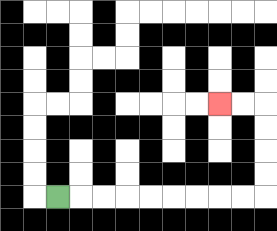{'start': '[2, 8]', 'end': '[9, 4]', 'path_directions': 'R,R,R,R,R,R,R,R,R,U,U,U,U,L,L', 'path_coordinates': '[[2, 8], [3, 8], [4, 8], [5, 8], [6, 8], [7, 8], [8, 8], [9, 8], [10, 8], [11, 8], [11, 7], [11, 6], [11, 5], [11, 4], [10, 4], [9, 4]]'}